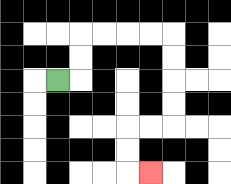{'start': '[2, 3]', 'end': '[6, 7]', 'path_directions': 'R,U,U,R,R,R,R,D,D,D,D,L,L,D,D,R', 'path_coordinates': '[[2, 3], [3, 3], [3, 2], [3, 1], [4, 1], [5, 1], [6, 1], [7, 1], [7, 2], [7, 3], [7, 4], [7, 5], [6, 5], [5, 5], [5, 6], [5, 7], [6, 7]]'}